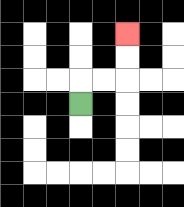{'start': '[3, 4]', 'end': '[5, 1]', 'path_directions': 'U,R,R,U,U', 'path_coordinates': '[[3, 4], [3, 3], [4, 3], [5, 3], [5, 2], [5, 1]]'}